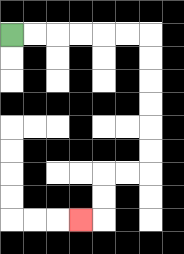{'start': '[0, 1]', 'end': '[3, 9]', 'path_directions': 'R,R,R,R,R,R,D,D,D,D,D,D,L,L,D,D,L', 'path_coordinates': '[[0, 1], [1, 1], [2, 1], [3, 1], [4, 1], [5, 1], [6, 1], [6, 2], [6, 3], [6, 4], [6, 5], [6, 6], [6, 7], [5, 7], [4, 7], [4, 8], [4, 9], [3, 9]]'}